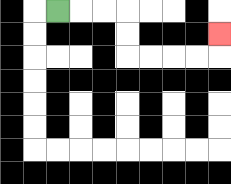{'start': '[2, 0]', 'end': '[9, 1]', 'path_directions': 'R,R,R,D,D,R,R,R,R,U', 'path_coordinates': '[[2, 0], [3, 0], [4, 0], [5, 0], [5, 1], [5, 2], [6, 2], [7, 2], [8, 2], [9, 2], [9, 1]]'}